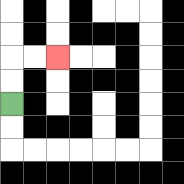{'start': '[0, 4]', 'end': '[2, 2]', 'path_directions': 'U,U,R,R', 'path_coordinates': '[[0, 4], [0, 3], [0, 2], [1, 2], [2, 2]]'}